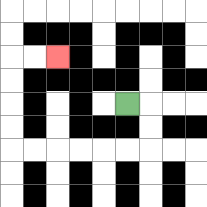{'start': '[5, 4]', 'end': '[2, 2]', 'path_directions': 'R,D,D,L,L,L,L,L,L,U,U,U,U,R,R', 'path_coordinates': '[[5, 4], [6, 4], [6, 5], [6, 6], [5, 6], [4, 6], [3, 6], [2, 6], [1, 6], [0, 6], [0, 5], [0, 4], [0, 3], [0, 2], [1, 2], [2, 2]]'}